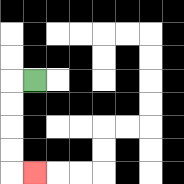{'start': '[1, 3]', 'end': '[1, 7]', 'path_directions': 'L,D,D,D,D,R', 'path_coordinates': '[[1, 3], [0, 3], [0, 4], [0, 5], [0, 6], [0, 7], [1, 7]]'}